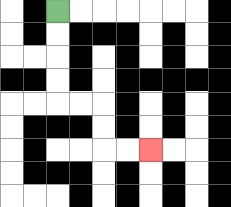{'start': '[2, 0]', 'end': '[6, 6]', 'path_directions': 'D,D,D,D,R,R,D,D,R,R', 'path_coordinates': '[[2, 0], [2, 1], [2, 2], [2, 3], [2, 4], [3, 4], [4, 4], [4, 5], [4, 6], [5, 6], [6, 6]]'}